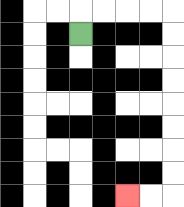{'start': '[3, 1]', 'end': '[5, 8]', 'path_directions': 'U,R,R,R,R,D,D,D,D,D,D,D,D,L,L', 'path_coordinates': '[[3, 1], [3, 0], [4, 0], [5, 0], [6, 0], [7, 0], [7, 1], [7, 2], [7, 3], [7, 4], [7, 5], [7, 6], [7, 7], [7, 8], [6, 8], [5, 8]]'}